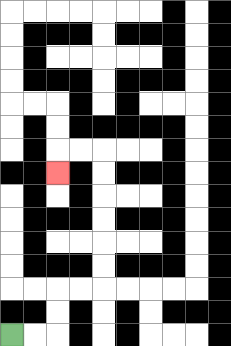{'start': '[0, 14]', 'end': '[2, 7]', 'path_directions': 'R,R,U,U,R,R,U,U,U,U,U,U,L,L,D', 'path_coordinates': '[[0, 14], [1, 14], [2, 14], [2, 13], [2, 12], [3, 12], [4, 12], [4, 11], [4, 10], [4, 9], [4, 8], [4, 7], [4, 6], [3, 6], [2, 6], [2, 7]]'}